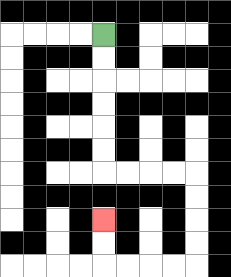{'start': '[4, 1]', 'end': '[4, 9]', 'path_directions': 'D,D,D,D,D,D,R,R,R,R,D,D,D,D,L,L,L,L,U,U', 'path_coordinates': '[[4, 1], [4, 2], [4, 3], [4, 4], [4, 5], [4, 6], [4, 7], [5, 7], [6, 7], [7, 7], [8, 7], [8, 8], [8, 9], [8, 10], [8, 11], [7, 11], [6, 11], [5, 11], [4, 11], [4, 10], [4, 9]]'}